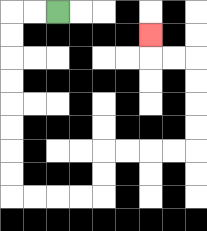{'start': '[2, 0]', 'end': '[6, 1]', 'path_directions': 'L,L,D,D,D,D,D,D,D,D,R,R,R,R,U,U,R,R,R,R,U,U,U,U,L,L,U', 'path_coordinates': '[[2, 0], [1, 0], [0, 0], [0, 1], [0, 2], [0, 3], [0, 4], [0, 5], [0, 6], [0, 7], [0, 8], [1, 8], [2, 8], [3, 8], [4, 8], [4, 7], [4, 6], [5, 6], [6, 6], [7, 6], [8, 6], [8, 5], [8, 4], [8, 3], [8, 2], [7, 2], [6, 2], [6, 1]]'}